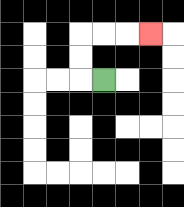{'start': '[4, 3]', 'end': '[6, 1]', 'path_directions': 'L,U,U,R,R,R', 'path_coordinates': '[[4, 3], [3, 3], [3, 2], [3, 1], [4, 1], [5, 1], [6, 1]]'}